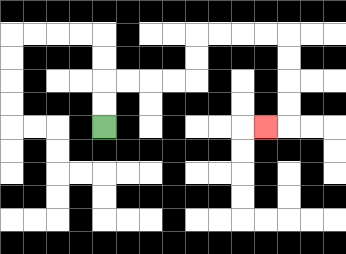{'start': '[4, 5]', 'end': '[11, 5]', 'path_directions': 'U,U,R,R,R,R,U,U,R,R,R,R,D,D,D,D,L', 'path_coordinates': '[[4, 5], [4, 4], [4, 3], [5, 3], [6, 3], [7, 3], [8, 3], [8, 2], [8, 1], [9, 1], [10, 1], [11, 1], [12, 1], [12, 2], [12, 3], [12, 4], [12, 5], [11, 5]]'}